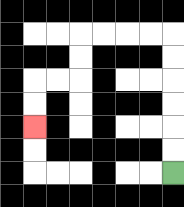{'start': '[7, 7]', 'end': '[1, 5]', 'path_directions': 'U,U,U,U,U,U,L,L,L,L,D,D,L,L,D,D', 'path_coordinates': '[[7, 7], [7, 6], [7, 5], [7, 4], [7, 3], [7, 2], [7, 1], [6, 1], [5, 1], [4, 1], [3, 1], [3, 2], [3, 3], [2, 3], [1, 3], [1, 4], [1, 5]]'}